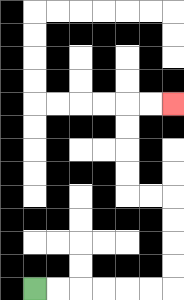{'start': '[1, 12]', 'end': '[7, 4]', 'path_directions': 'R,R,R,R,R,R,U,U,U,U,L,L,U,U,U,U,R,R', 'path_coordinates': '[[1, 12], [2, 12], [3, 12], [4, 12], [5, 12], [6, 12], [7, 12], [7, 11], [7, 10], [7, 9], [7, 8], [6, 8], [5, 8], [5, 7], [5, 6], [5, 5], [5, 4], [6, 4], [7, 4]]'}